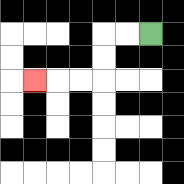{'start': '[6, 1]', 'end': '[1, 3]', 'path_directions': 'L,L,D,D,L,L,L', 'path_coordinates': '[[6, 1], [5, 1], [4, 1], [4, 2], [4, 3], [3, 3], [2, 3], [1, 3]]'}